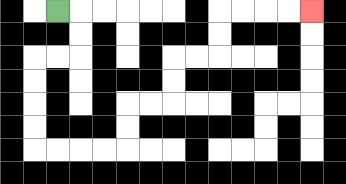{'start': '[2, 0]', 'end': '[13, 0]', 'path_directions': 'R,D,D,L,L,D,D,D,D,R,R,R,R,U,U,R,R,U,U,R,R,U,U,R,R,R,R', 'path_coordinates': '[[2, 0], [3, 0], [3, 1], [3, 2], [2, 2], [1, 2], [1, 3], [1, 4], [1, 5], [1, 6], [2, 6], [3, 6], [4, 6], [5, 6], [5, 5], [5, 4], [6, 4], [7, 4], [7, 3], [7, 2], [8, 2], [9, 2], [9, 1], [9, 0], [10, 0], [11, 0], [12, 0], [13, 0]]'}